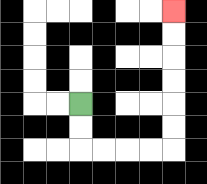{'start': '[3, 4]', 'end': '[7, 0]', 'path_directions': 'D,D,R,R,R,R,U,U,U,U,U,U', 'path_coordinates': '[[3, 4], [3, 5], [3, 6], [4, 6], [5, 6], [6, 6], [7, 6], [7, 5], [7, 4], [7, 3], [7, 2], [7, 1], [7, 0]]'}